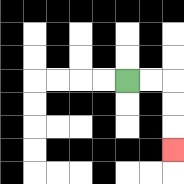{'start': '[5, 3]', 'end': '[7, 6]', 'path_directions': 'R,R,D,D,D', 'path_coordinates': '[[5, 3], [6, 3], [7, 3], [7, 4], [7, 5], [7, 6]]'}